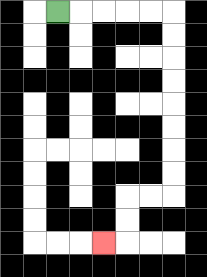{'start': '[2, 0]', 'end': '[4, 10]', 'path_directions': 'R,R,R,R,R,D,D,D,D,D,D,D,D,L,L,D,D,L', 'path_coordinates': '[[2, 0], [3, 0], [4, 0], [5, 0], [6, 0], [7, 0], [7, 1], [7, 2], [7, 3], [7, 4], [7, 5], [7, 6], [7, 7], [7, 8], [6, 8], [5, 8], [5, 9], [5, 10], [4, 10]]'}